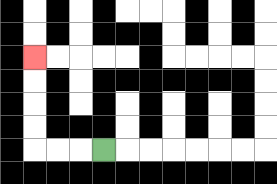{'start': '[4, 6]', 'end': '[1, 2]', 'path_directions': 'L,L,L,U,U,U,U', 'path_coordinates': '[[4, 6], [3, 6], [2, 6], [1, 6], [1, 5], [1, 4], [1, 3], [1, 2]]'}